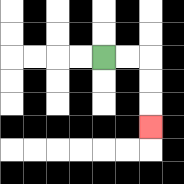{'start': '[4, 2]', 'end': '[6, 5]', 'path_directions': 'R,R,D,D,D', 'path_coordinates': '[[4, 2], [5, 2], [6, 2], [6, 3], [6, 4], [6, 5]]'}